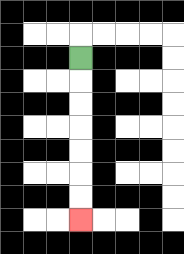{'start': '[3, 2]', 'end': '[3, 9]', 'path_directions': 'D,D,D,D,D,D,D', 'path_coordinates': '[[3, 2], [3, 3], [3, 4], [3, 5], [3, 6], [3, 7], [3, 8], [3, 9]]'}